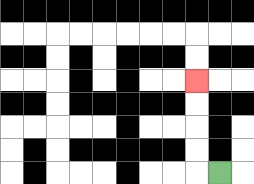{'start': '[9, 7]', 'end': '[8, 3]', 'path_directions': 'L,U,U,U,U', 'path_coordinates': '[[9, 7], [8, 7], [8, 6], [8, 5], [8, 4], [8, 3]]'}